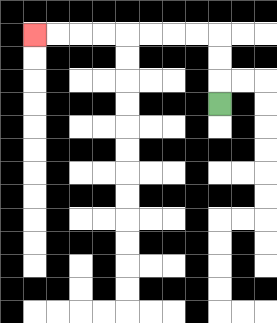{'start': '[9, 4]', 'end': '[1, 1]', 'path_directions': 'U,U,U,L,L,L,L,L,L,L,L', 'path_coordinates': '[[9, 4], [9, 3], [9, 2], [9, 1], [8, 1], [7, 1], [6, 1], [5, 1], [4, 1], [3, 1], [2, 1], [1, 1]]'}